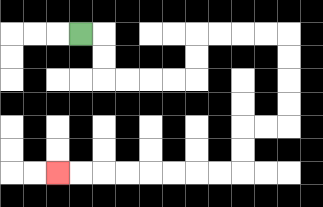{'start': '[3, 1]', 'end': '[2, 7]', 'path_directions': 'R,D,D,R,R,R,R,U,U,R,R,R,R,D,D,D,D,L,L,D,D,L,L,L,L,L,L,L,L', 'path_coordinates': '[[3, 1], [4, 1], [4, 2], [4, 3], [5, 3], [6, 3], [7, 3], [8, 3], [8, 2], [8, 1], [9, 1], [10, 1], [11, 1], [12, 1], [12, 2], [12, 3], [12, 4], [12, 5], [11, 5], [10, 5], [10, 6], [10, 7], [9, 7], [8, 7], [7, 7], [6, 7], [5, 7], [4, 7], [3, 7], [2, 7]]'}